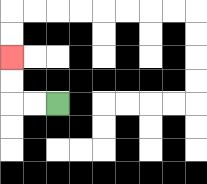{'start': '[2, 4]', 'end': '[0, 2]', 'path_directions': 'L,L,U,U', 'path_coordinates': '[[2, 4], [1, 4], [0, 4], [0, 3], [0, 2]]'}